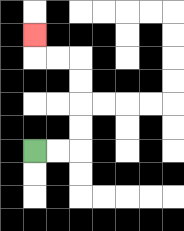{'start': '[1, 6]', 'end': '[1, 1]', 'path_directions': 'R,R,U,U,U,U,L,L,U', 'path_coordinates': '[[1, 6], [2, 6], [3, 6], [3, 5], [3, 4], [3, 3], [3, 2], [2, 2], [1, 2], [1, 1]]'}